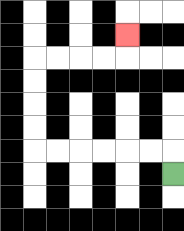{'start': '[7, 7]', 'end': '[5, 1]', 'path_directions': 'U,L,L,L,L,L,L,U,U,U,U,R,R,R,R,U', 'path_coordinates': '[[7, 7], [7, 6], [6, 6], [5, 6], [4, 6], [3, 6], [2, 6], [1, 6], [1, 5], [1, 4], [1, 3], [1, 2], [2, 2], [3, 2], [4, 2], [5, 2], [5, 1]]'}